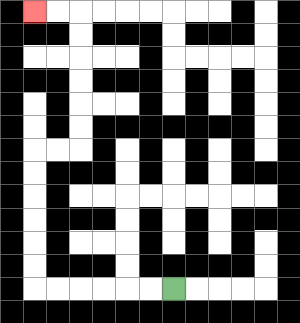{'start': '[7, 12]', 'end': '[1, 0]', 'path_directions': 'L,L,L,L,L,L,U,U,U,U,U,U,R,R,U,U,U,U,U,U,L,L', 'path_coordinates': '[[7, 12], [6, 12], [5, 12], [4, 12], [3, 12], [2, 12], [1, 12], [1, 11], [1, 10], [1, 9], [1, 8], [1, 7], [1, 6], [2, 6], [3, 6], [3, 5], [3, 4], [3, 3], [3, 2], [3, 1], [3, 0], [2, 0], [1, 0]]'}